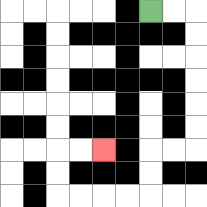{'start': '[6, 0]', 'end': '[4, 6]', 'path_directions': 'R,R,D,D,D,D,D,D,L,L,D,D,L,L,L,L,U,U,R,R', 'path_coordinates': '[[6, 0], [7, 0], [8, 0], [8, 1], [8, 2], [8, 3], [8, 4], [8, 5], [8, 6], [7, 6], [6, 6], [6, 7], [6, 8], [5, 8], [4, 8], [3, 8], [2, 8], [2, 7], [2, 6], [3, 6], [4, 6]]'}